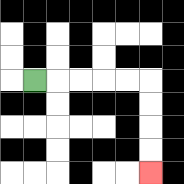{'start': '[1, 3]', 'end': '[6, 7]', 'path_directions': 'R,R,R,R,R,D,D,D,D', 'path_coordinates': '[[1, 3], [2, 3], [3, 3], [4, 3], [5, 3], [6, 3], [6, 4], [6, 5], [6, 6], [6, 7]]'}